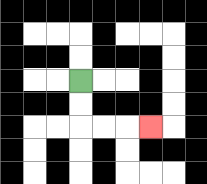{'start': '[3, 3]', 'end': '[6, 5]', 'path_directions': 'D,D,R,R,R', 'path_coordinates': '[[3, 3], [3, 4], [3, 5], [4, 5], [5, 5], [6, 5]]'}